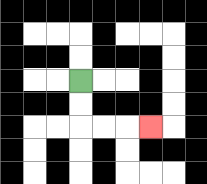{'start': '[3, 3]', 'end': '[6, 5]', 'path_directions': 'D,D,R,R,R', 'path_coordinates': '[[3, 3], [3, 4], [3, 5], [4, 5], [5, 5], [6, 5]]'}